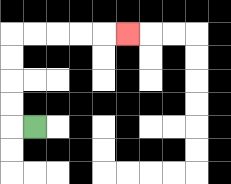{'start': '[1, 5]', 'end': '[5, 1]', 'path_directions': 'L,U,U,U,U,R,R,R,R,R', 'path_coordinates': '[[1, 5], [0, 5], [0, 4], [0, 3], [0, 2], [0, 1], [1, 1], [2, 1], [3, 1], [4, 1], [5, 1]]'}